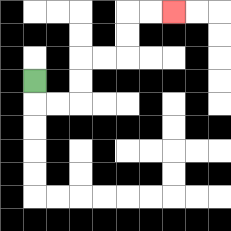{'start': '[1, 3]', 'end': '[7, 0]', 'path_directions': 'D,R,R,U,U,R,R,U,U,R,R', 'path_coordinates': '[[1, 3], [1, 4], [2, 4], [3, 4], [3, 3], [3, 2], [4, 2], [5, 2], [5, 1], [5, 0], [6, 0], [7, 0]]'}